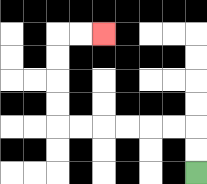{'start': '[8, 7]', 'end': '[4, 1]', 'path_directions': 'U,U,L,L,L,L,L,L,U,U,U,U,R,R', 'path_coordinates': '[[8, 7], [8, 6], [8, 5], [7, 5], [6, 5], [5, 5], [4, 5], [3, 5], [2, 5], [2, 4], [2, 3], [2, 2], [2, 1], [3, 1], [4, 1]]'}